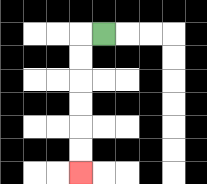{'start': '[4, 1]', 'end': '[3, 7]', 'path_directions': 'L,D,D,D,D,D,D', 'path_coordinates': '[[4, 1], [3, 1], [3, 2], [3, 3], [3, 4], [3, 5], [3, 6], [3, 7]]'}